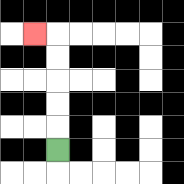{'start': '[2, 6]', 'end': '[1, 1]', 'path_directions': 'U,U,U,U,U,L', 'path_coordinates': '[[2, 6], [2, 5], [2, 4], [2, 3], [2, 2], [2, 1], [1, 1]]'}